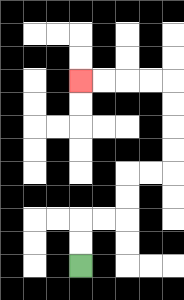{'start': '[3, 11]', 'end': '[3, 3]', 'path_directions': 'U,U,R,R,U,U,R,R,U,U,U,U,L,L,L,L', 'path_coordinates': '[[3, 11], [3, 10], [3, 9], [4, 9], [5, 9], [5, 8], [5, 7], [6, 7], [7, 7], [7, 6], [7, 5], [7, 4], [7, 3], [6, 3], [5, 3], [4, 3], [3, 3]]'}